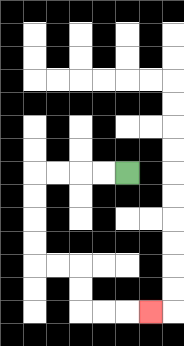{'start': '[5, 7]', 'end': '[6, 13]', 'path_directions': 'L,L,L,L,D,D,D,D,R,R,D,D,R,R,R', 'path_coordinates': '[[5, 7], [4, 7], [3, 7], [2, 7], [1, 7], [1, 8], [1, 9], [1, 10], [1, 11], [2, 11], [3, 11], [3, 12], [3, 13], [4, 13], [5, 13], [6, 13]]'}